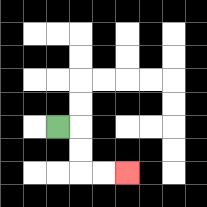{'start': '[2, 5]', 'end': '[5, 7]', 'path_directions': 'R,D,D,R,R', 'path_coordinates': '[[2, 5], [3, 5], [3, 6], [3, 7], [4, 7], [5, 7]]'}